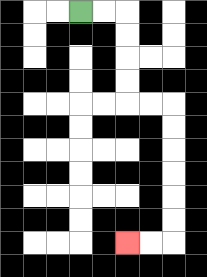{'start': '[3, 0]', 'end': '[5, 10]', 'path_directions': 'R,R,D,D,D,D,R,R,D,D,D,D,D,D,L,L', 'path_coordinates': '[[3, 0], [4, 0], [5, 0], [5, 1], [5, 2], [5, 3], [5, 4], [6, 4], [7, 4], [7, 5], [7, 6], [7, 7], [7, 8], [7, 9], [7, 10], [6, 10], [5, 10]]'}